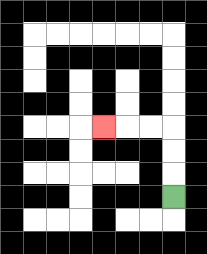{'start': '[7, 8]', 'end': '[4, 5]', 'path_directions': 'U,U,U,L,L,L', 'path_coordinates': '[[7, 8], [7, 7], [7, 6], [7, 5], [6, 5], [5, 5], [4, 5]]'}